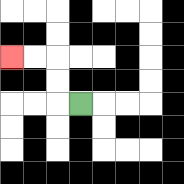{'start': '[3, 4]', 'end': '[0, 2]', 'path_directions': 'L,U,U,L,L', 'path_coordinates': '[[3, 4], [2, 4], [2, 3], [2, 2], [1, 2], [0, 2]]'}